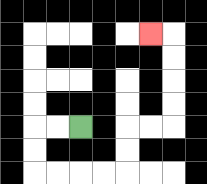{'start': '[3, 5]', 'end': '[6, 1]', 'path_directions': 'L,L,D,D,R,R,R,R,U,U,R,R,U,U,U,U,L', 'path_coordinates': '[[3, 5], [2, 5], [1, 5], [1, 6], [1, 7], [2, 7], [3, 7], [4, 7], [5, 7], [5, 6], [5, 5], [6, 5], [7, 5], [7, 4], [7, 3], [7, 2], [7, 1], [6, 1]]'}